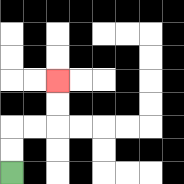{'start': '[0, 7]', 'end': '[2, 3]', 'path_directions': 'U,U,R,R,U,U', 'path_coordinates': '[[0, 7], [0, 6], [0, 5], [1, 5], [2, 5], [2, 4], [2, 3]]'}